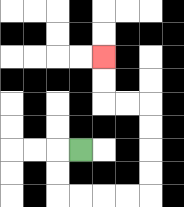{'start': '[3, 6]', 'end': '[4, 2]', 'path_directions': 'L,D,D,R,R,R,R,U,U,U,U,L,L,U,U', 'path_coordinates': '[[3, 6], [2, 6], [2, 7], [2, 8], [3, 8], [4, 8], [5, 8], [6, 8], [6, 7], [6, 6], [6, 5], [6, 4], [5, 4], [4, 4], [4, 3], [4, 2]]'}